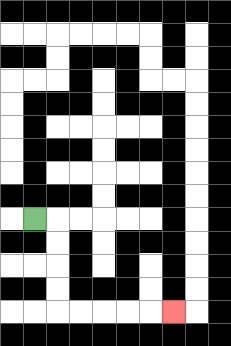{'start': '[1, 9]', 'end': '[7, 13]', 'path_directions': 'R,D,D,D,D,R,R,R,R,R', 'path_coordinates': '[[1, 9], [2, 9], [2, 10], [2, 11], [2, 12], [2, 13], [3, 13], [4, 13], [5, 13], [6, 13], [7, 13]]'}